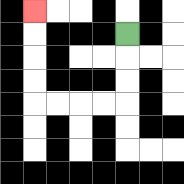{'start': '[5, 1]', 'end': '[1, 0]', 'path_directions': 'D,D,D,L,L,L,L,U,U,U,U', 'path_coordinates': '[[5, 1], [5, 2], [5, 3], [5, 4], [4, 4], [3, 4], [2, 4], [1, 4], [1, 3], [1, 2], [1, 1], [1, 0]]'}